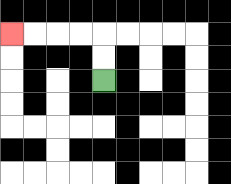{'start': '[4, 3]', 'end': '[0, 1]', 'path_directions': 'U,U,L,L,L,L', 'path_coordinates': '[[4, 3], [4, 2], [4, 1], [3, 1], [2, 1], [1, 1], [0, 1]]'}